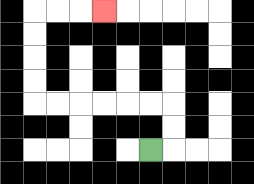{'start': '[6, 6]', 'end': '[4, 0]', 'path_directions': 'R,U,U,L,L,L,L,L,L,U,U,U,U,R,R,R', 'path_coordinates': '[[6, 6], [7, 6], [7, 5], [7, 4], [6, 4], [5, 4], [4, 4], [3, 4], [2, 4], [1, 4], [1, 3], [1, 2], [1, 1], [1, 0], [2, 0], [3, 0], [4, 0]]'}